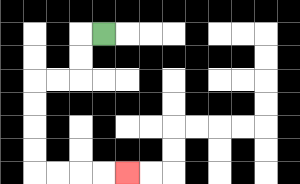{'start': '[4, 1]', 'end': '[5, 7]', 'path_directions': 'L,D,D,L,L,D,D,D,D,R,R,R,R', 'path_coordinates': '[[4, 1], [3, 1], [3, 2], [3, 3], [2, 3], [1, 3], [1, 4], [1, 5], [1, 6], [1, 7], [2, 7], [3, 7], [4, 7], [5, 7]]'}